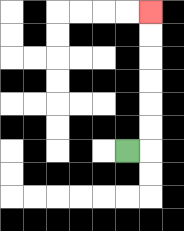{'start': '[5, 6]', 'end': '[6, 0]', 'path_directions': 'R,U,U,U,U,U,U', 'path_coordinates': '[[5, 6], [6, 6], [6, 5], [6, 4], [6, 3], [6, 2], [6, 1], [6, 0]]'}